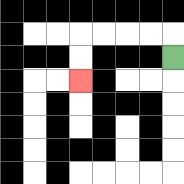{'start': '[7, 2]', 'end': '[3, 3]', 'path_directions': 'U,L,L,L,L,D,D', 'path_coordinates': '[[7, 2], [7, 1], [6, 1], [5, 1], [4, 1], [3, 1], [3, 2], [3, 3]]'}